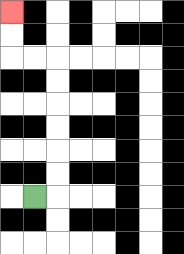{'start': '[1, 8]', 'end': '[0, 0]', 'path_directions': 'R,U,U,U,U,U,U,L,L,U,U', 'path_coordinates': '[[1, 8], [2, 8], [2, 7], [2, 6], [2, 5], [2, 4], [2, 3], [2, 2], [1, 2], [0, 2], [0, 1], [0, 0]]'}